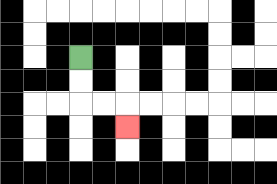{'start': '[3, 2]', 'end': '[5, 5]', 'path_directions': 'D,D,R,R,D', 'path_coordinates': '[[3, 2], [3, 3], [3, 4], [4, 4], [5, 4], [5, 5]]'}